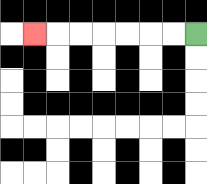{'start': '[8, 1]', 'end': '[1, 1]', 'path_directions': 'L,L,L,L,L,L,L', 'path_coordinates': '[[8, 1], [7, 1], [6, 1], [5, 1], [4, 1], [3, 1], [2, 1], [1, 1]]'}